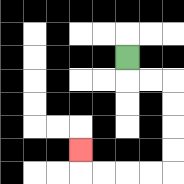{'start': '[5, 2]', 'end': '[3, 6]', 'path_directions': 'D,R,R,D,D,D,D,L,L,L,L,U', 'path_coordinates': '[[5, 2], [5, 3], [6, 3], [7, 3], [7, 4], [7, 5], [7, 6], [7, 7], [6, 7], [5, 7], [4, 7], [3, 7], [3, 6]]'}